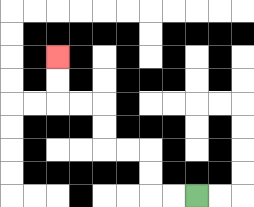{'start': '[8, 8]', 'end': '[2, 2]', 'path_directions': 'L,L,U,U,L,L,U,U,L,L,U,U', 'path_coordinates': '[[8, 8], [7, 8], [6, 8], [6, 7], [6, 6], [5, 6], [4, 6], [4, 5], [4, 4], [3, 4], [2, 4], [2, 3], [2, 2]]'}